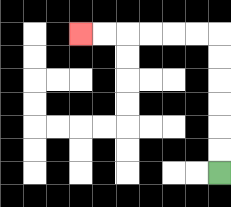{'start': '[9, 7]', 'end': '[3, 1]', 'path_directions': 'U,U,U,U,U,U,L,L,L,L,L,L', 'path_coordinates': '[[9, 7], [9, 6], [9, 5], [9, 4], [9, 3], [9, 2], [9, 1], [8, 1], [7, 1], [6, 1], [5, 1], [4, 1], [3, 1]]'}